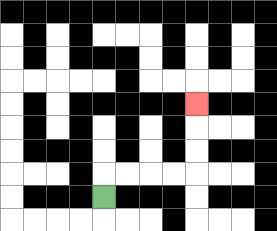{'start': '[4, 8]', 'end': '[8, 4]', 'path_directions': 'U,R,R,R,R,U,U,U', 'path_coordinates': '[[4, 8], [4, 7], [5, 7], [6, 7], [7, 7], [8, 7], [8, 6], [8, 5], [8, 4]]'}